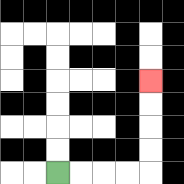{'start': '[2, 7]', 'end': '[6, 3]', 'path_directions': 'R,R,R,R,U,U,U,U', 'path_coordinates': '[[2, 7], [3, 7], [4, 7], [5, 7], [6, 7], [6, 6], [6, 5], [6, 4], [6, 3]]'}